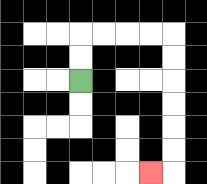{'start': '[3, 3]', 'end': '[6, 7]', 'path_directions': 'U,U,R,R,R,R,D,D,D,D,D,D,L', 'path_coordinates': '[[3, 3], [3, 2], [3, 1], [4, 1], [5, 1], [6, 1], [7, 1], [7, 2], [7, 3], [7, 4], [7, 5], [7, 6], [7, 7], [6, 7]]'}